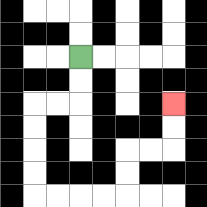{'start': '[3, 2]', 'end': '[7, 4]', 'path_directions': 'D,D,L,L,D,D,D,D,R,R,R,R,U,U,R,R,U,U', 'path_coordinates': '[[3, 2], [3, 3], [3, 4], [2, 4], [1, 4], [1, 5], [1, 6], [1, 7], [1, 8], [2, 8], [3, 8], [4, 8], [5, 8], [5, 7], [5, 6], [6, 6], [7, 6], [7, 5], [7, 4]]'}